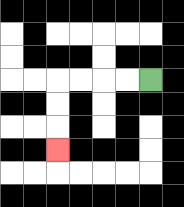{'start': '[6, 3]', 'end': '[2, 6]', 'path_directions': 'L,L,L,L,D,D,D', 'path_coordinates': '[[6, 3], [5, 3], [4, 3], [3, 3], [2, 3], [2, 4], [2, 5], [2, 6]]'}